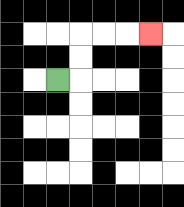{'start': '[2, 3]', 'end': '[6, 1]', 'path_directions': 'R,U,U,R,R,R', 'path_coordinates': '[[2, 3], [3, 3], [3, 2], [3, 1], [4, 1], [5, 1], [6, 1]]'}